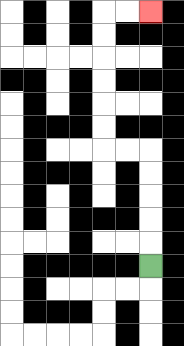{'start': '[6, 11]', 'end': '[6, 0]', 'path_directions': 'U,U,U,U,U,L,L,U,U,U,U,U,U,R,R', 'path_coordinates': '[[6, 11], [6, 10], [6, 9], [6, 8], [6, 7], [6, 6], [5, 6], [4, 6], [4, 5], [4, 4], [4, 3], [4, 2], [4, 1], [4, 0], [5, 0], [6, 0]]'}